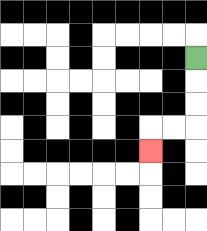{'start': '[8, 2]', 'end': '[6, 6]', 'path_directions': 'D,D,D,L,L,D', 'path_coordinates': '[[8, 2], [8, 3], [8, 4], [8, 5], [7, 5], [6, 5], [6, 6]]'}